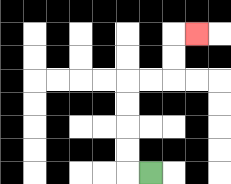{'start': '[6, 7]', 'end': '[8, 1]', 'path_directions': 'L,U,U,U,U,R,R,U,U,R', 'path_coordinates': '[[6, 7], [5, 7], [5, 6], [5, 5], [5, 4], [5, 3], [6, 3], [7, 3], [7, 2], [7, 1], [8, 1]]'}